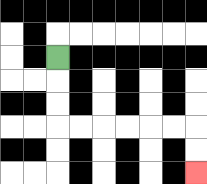{'start': '[2, 2]', 'end': '[8, 7]', 'path_directions': 'D,D,D,R,R,R,R,R,R,D,D', 'path_coordinates': '[[2, 2], [2, 3], [2, 4], [2, 5], [3, 5], [4, 5], [5, 5], [6, 5], [7, 5], [8, 5], [8, 6], [8, 7]]'}